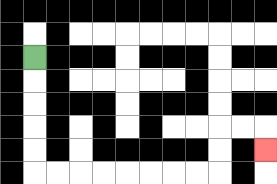{'start': '[1, 2]', 'end': '[11, 6]', 'path_directions': 'D,D,D,D,D,R,R,R,R,R,R,R,R,U,U,R,R,D', 'path_coordinates': '[[1, 2], [1, 3], [1, 4], [1, 5], [1, 6], [1, 7], [2, 7], [3, 7], [4, 7], [5, 7], [6, 7], [7, 7], [8, 7], [9, 7], [9, 6], [9, 5], [10, 5], [11, 5], [11, 6]]'}